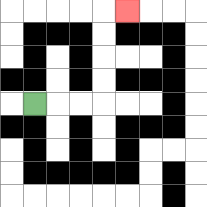{'start': '[1, 4]', 'end': '[5, 0]', 'path_directions': 'R,R,R,U,U,U,U,R', 'path_coordinates': '[[1, 4], [2, 4], [3, 4], [4, 4], [4, 3], [4, 2], [4, 1], [4, 0], [5, 0]]'}